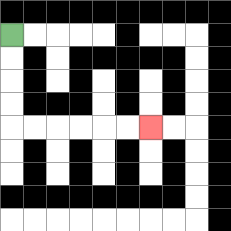{'start': '[0, 1]', 'end': '[6, 5]', 'path_directions': 'D,D,D,D,R,R,R,R,R,R', 'path_coordinates': '[[0, 1], [0, 2], [0, 3], [0, 4], [0, 5], [1, 5], [2, 5], [3, 5], [4, 5], [5, 5], [6, 5]]'}